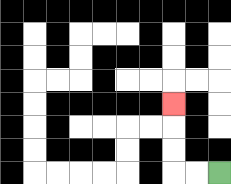{'start': '[9, 7]', 'end': '[7, 4]', 'path_directions': 'L,L,U,U,U', 'path_coordinates': '[[9, 7], [8, 7], [7, 7], [7, 6], [7, 5], [7, 4]]'}